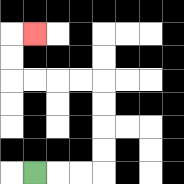{'start': '[1, 7]', 'end': '[1, 1]', 'path_directions': 'R,R,R,U,U,U,U,L,L,L,L,U,U,R', 'path_coordinates': '[[1, 7], [2, 7], [3, 7], [4, 7], [4, 6], [4, 5], [4, 4], [4, 3], [3, 3], [2, 3], [1, 3], [0, 3], [0, 2], [0, 1], [1, 1]]'}